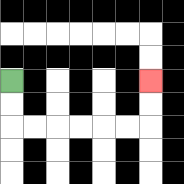{'start': '[0, 3]', 'end': '[6, 3]', 'path_directions': 'D,D,R,R,R,R,R,R,U,U', 'path_coordinates': '[[0, 3], [0, 4], [0, 5], [1, 5], [2, 5], [3, 5], [4, 5], [5, 5], [6, 5], [6, 4], [6, 3]]'}